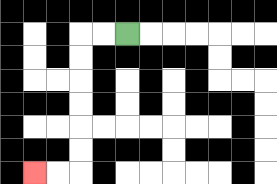{'start': '[5, 1]', 'end': '[1, 7]', 'path_directions': 'L,L,D,D,D,D,D,D,L,L', 'path_coordinates': '[[5, 1], [4, 1], [3, 1], [3, 2], [3, 3], [3, 4], [3, 5], [3, 6], [3, 7], [2, 7], [1, 7]]'}